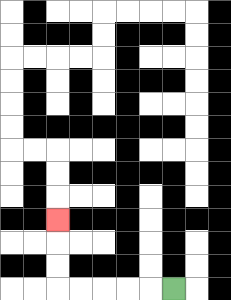{'start': '[7, 12]', 'end': '[2, 9]', 'path_directions': 'L,L,L,L,L,U,U,U', 'path_coordinates': '[[7, 12], [6, 12], [5, 12], [4, 12], [3, 12], [2, 12], [2, 11], [2, 10], [2, 9]]'}